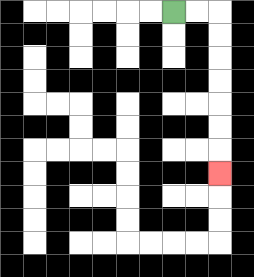{'start': '[7, 0]', 'end': '[9, 7]', 'path_directions': 'R,R,D,D,D,D,D,D,D', 'path_coordinates': '[[7, 0], [8, 0], [9, 0], [9, 1], [9, 2], [9, 3], [9, 4], [9, 5], [9, 6], [9, 7]]'}